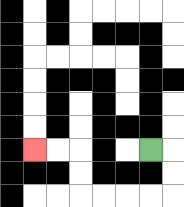{'start': '[6, 6]', 'end': '[1, 6]', 'path_directions': 'R,D,D,L,L,L,L,U,U,L,L', 'path_coordinates': '[[6, 6], [7, 6], [7, 7], [7, 8], [6, 8], [5, 8], [4, 8], [3, 8], [3, 7], [3, 6], [2, 6], [1, 6]]'}